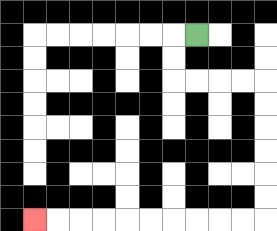{'start': '[8, 1]', 'end': '[1, 9]', 'path_directions': 'L,D,D,R,R,R,R,D,D,D,D,D,D,L,L,L,L,L,L,L,L,L,L', 'path_coordinates': '[[8, 1], [7, 1], [7, 2], [7, 3], [8, 3], [9, 3], [10, 3], [11, 3], [11, 4], [11, 5], [11, 6], [11, 7], [11, 8], [11, 9], [10, 9], [9, 9], [8, 9], [7, 9], [6, 9], [5, 9], [4, 9], [3, 9], [2, 9], [1, 9]]'}